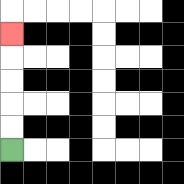{'start': '[0, 6]', 'end': '[0, 1]', 'path_directions': 'U,U,U,U,U', 'path_coordinates': '[[0, 6], [0, 5], [0, 4], [0, 3], [0, 2], [0, 1]]'}